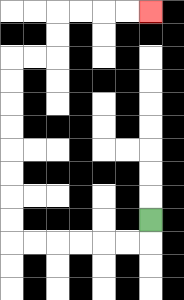{'start': '[6, 9]', 'end': '[6, 0]', 'path_directions': 'D,L,L,L,L,L,L,U,U,U,U,U,U,U,U,R,R,U,U,R,R,R,R', 'path_coordinates': '[[6, 9], [6, 10], [5, 10], [4, 10], [3, 10], [2, 10], [1, 10], [0, 10], [0, 9], [0, 8], [0, 7], [0, 6], [0, 5], [0, 4], [0, 3], [0, 2], [1, 2], [2, 2], [2, 1], [2, 0], [3, 0], [4, 0], [5, 0], [6, 0]]'}